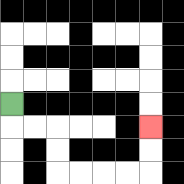{'start': '[0, 4]', 'end': '[6, 5]', 'path_directions': 'D,R,R,D,D,R,R,R,R,U,U', 'path_coordinates': '[[0, 4], [0, 5], [1, 5], [2, 5], [2, 6], [2, 7], [3, 7], [4, 7], [5, 7], [6, 7], [6, 6], [6, 5]]'}